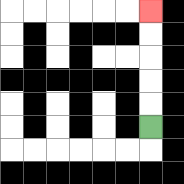{'start': '[6, 5]', 'end': '[6, 0]', 'path_directions': 'U,U,U,U,U', 'path_coordinates': '[[6, 5], [6, 4], [6, 3], [6, 2], [6, 1], [6, 0]]'}